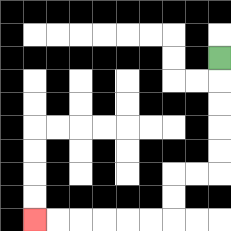{'start': '[9, 2]', 'end': '[1, 9]', 'path_directions': 'D,D,D,D,D,L,L,D,D,L,L,L,L,L,L', 'path_coordinates': '[[9, 2], [9, 3], [9, 4], [9, 5], [9, 6], [9, 7], [8, 7], [7, 7], [7, 8], [7, 9], [6, 9], [5, 9], [4, 9], [3, 9], [2, 9], [1, 9]]'}